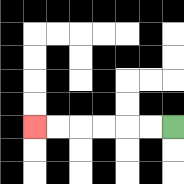{'start': '[7, 5]', 'end': '[1, 5]', 'path_directions': 'L,L,L,L,L,L', 'path_coordinates': '[[7, 5], [6, 5], [5, 5], [4, 5], [3, 5], [2, 5], [1, 5]]'}